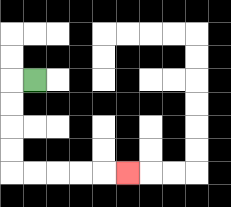{'start': '[1, 3]', 'end': '[5, 7]', 'path_directions': 'L,D,D,D,D,R,R,R,R,R', 'path_coordinates': '[[1, 3], [0, 3], [0, 4], [0, 5], [0, 6], [0, 7], [1, 7], [2, 7], [3, 7], [4, 7], [5, 7]]'}